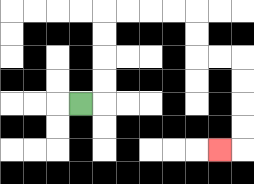{'start': '[3, 4]', 'end': '[9, 6]', 'path_directions': 'R,U,U,U,U,R,R,R,R,D,D,R,R,D,D,D,D,L', 'path_coordinates': '[[3, 4], [4, 4], [4, 3], [4, 2], [4, 1], [4, 0], [5, 0], [6, 0], [7, 0], [8, 0], [8, 1], [8, 2], [9, 2], [10, 2], [10, 3], [10, 4], [10, 5], [10, 6], [9, 6]]'}